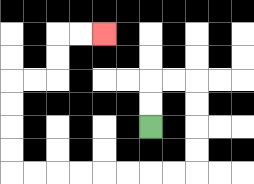{'start': '[6, 5]', 'end': '[4, 1]', 'path_directions': 'U,U,R,R,D,D,D,D,L,L,L,L,L,L,L,L,U,U,U,U,R,R,U,U,R,R', 'path_coordinates': '[[6, 5], [6, 4], [6, 3], [7, 3], [8, 3], [8, 4], [8, 5], [8, 6], [8, 7], [7, 7], [6, 7], [5, 7], [4, 7], [3, 7], [2, 7], [1, 7], [0, 7], [0, 6], [0, 5], [0, 4], [0, 3], [1, 3], [2, 3], [2, 2], [2, 1], [3, 1], [4, 1]]'}